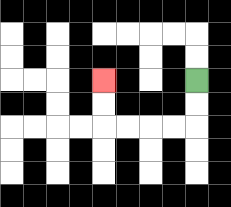{'start': '[8, 3]', 'end': '[4, 3]', 'path_directions': 'D,D,L,L,L,L,U,U', 'path_coordinates': '[[8, 3], [8, 4], [8, 5], [7, 5], [6, 5], [5, 5], [4, 5], [4, 4], [4, 3]]'}